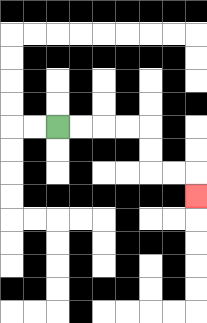{'start': '[2, 5]', 'end': '[8, 8]', 'path_directions': 'R,R,R,R,D,D,R,R,D', 'path_coordinates': '[[2, 5], [3, 5], [4, 5], [5, 5], [6, 5], [6, 6], [6, 7], [7, 7], [8, 7], [8, 8]]'}